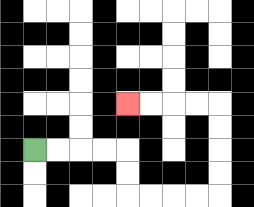{'start': '[1, 6]', 'end': '[5, 4]', 'path_directions': 'R,R,R,R,D,D,R,R,R,R,U,U,U,U,L,L,L,L', 'path_coordinates': '[[1, 6], [2, 6], [3, 6], [4, 6], [5, 6], [5, 7], [5, 8], [6, 8], [7, 8], [8, 8], [9, 8], [9, 7], [9, 6], [9, 5], [9, 4], [8, 4], [7, 4], [6, 4], [5, 4]]'}